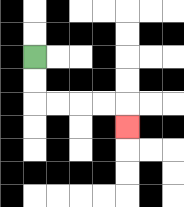{'start': '[1, 2]', 'end': '[5, 5]', 'path_directions': 'D,D,R,R,R,R,D', 'path_coordinates': '[[1, 2], [1, 3], [1, 4], [2, 4], [3, 4], [4, 4], [5, 4], [5, 5]]'}